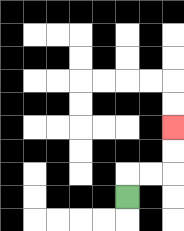{'start': '[5, 8]', 'end': '[7, 5]', 'path_directions': 'U,R,R,U,U', 'path_coordinates': '[[5, 8], [5, 7], [6, 7], [7, 7], [7, 6], [7, 5]]'}